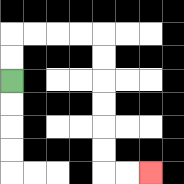{'start': '[0, 3]', 'end': '[6, 7]', 'path_directions': 'U,U,R,R,R,R,D,D,D,D,D,D,R,R', 'path_coordinates': '[[0, 3], [0, 2], [0, 1], [1, 1], [2, 1], [3, 1], [4, 1], [4, 2], [4, 3], [4, 4], [4, 5], [4, 6], [4, 7], [5, 7], [6, 7]]'}